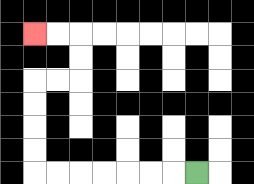{'start': '[8, 7]', 'end': '[1, 1]', 'path_directions': 'L,L,L,L,L,L,L,U,U,U,U,R,R,U,U,L,L', 'path_coordinates': '[[8, 7], [7, 7], [6, 7], [5, 7], [4, 7], [3, 7], [2, 7], [1, 7], [1, 6], [1, 5], [1, 4], [1, 3], [2, 3], [3, 3], [3, 2], [3, 1], [2, 1], [1, 1]]'}